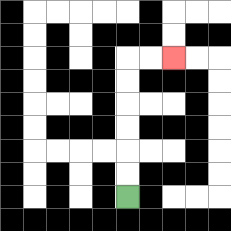{'start': '[5, 8]', 'end': '[7, 2]', 'path_directions': 'U,U,U,U,U,U,R,R', 'path_coordinates': '[[5, 8], [5, 7], [5, 6], [5, 5], [5, 4], [5, 3], [5, 2], [6, 2], [7, 2]]'}